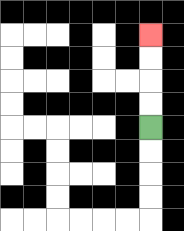{'start': '[6, 5]', 'end': '[6, 1]', 'path_directions': 'U,U,U,U', 'path_coordinates': '[[6, 5], [6, 4], [6, 3], [6, 2], [6, 1]]'}